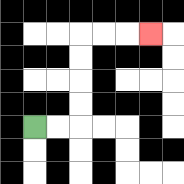{'start': '[1, 5]', 'end': '[6, 1]', 'path_directions': 'R,R,U,U,U,U,R,R,R', 'path_coordinates': '[[1, 5], [2, 5], [3, 5], [3, 4], [3, 3], [3, 2], [3, 1], [4, 1], [5, 1], [6, 1]]'}